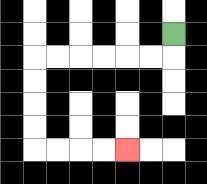{'start': '[7, 1]', 'end': '[5, 6]', 'path_directions': 'D,L,L,L,L,L,L,D,D,D,D,R,R,R,R', 'path_coordinates': '[[7, 1], [7, 2], [6, 2], [5, 2], [4, 2], [3, 2], [2, 2], [1, 2], [1, 3], [1, 4], [1, 5], [1, 6], [2, 6], [3, 6], [4, 6], [5, 6]]'}